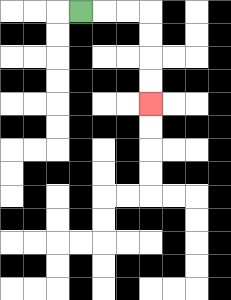{'start': '[3, 0]', 'end': '[6, 4]', 'path_directions': 'R,R,R,D,D,D,D', 'path_coordinates': '[[3, 0], [4, 0], [5, 0], [6, 0], [6, 1], [6, 2], [6, 3], [6, 4]]'}